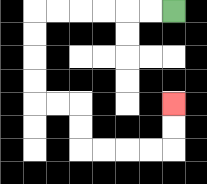{'start': '[7, 0]', 'end': '[7, 4]', 'path_directions': 'L,L,L,L,L,L,D,D,D,D,R,R,D,D,R,R,R,R,U,U', 'path_coordinates': '[[7, 0], [6, 0], [5, 0], [4, 0], [3, 0], [2, 0], [1, 0], [1, 1], [1, 2], [1, 3], [1, 4], [2, 4], [3, 4], [3, 5], [3, 6], [4, 6], [5, 6], [6, 6], [7, 6], [7, 5], [7, 4]]'}